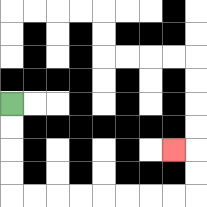{'start': '[0, 4]', 'end': '[7, 6]', 'path_directions': 'D,D,D,D,R,R,R,R,R,R,R,R,U,U,L', 'path_coordinates': '[[0, 4], [0, 5], [0, 6], [0, 7], [0, 8], [1, 8], [2, 8], [3, 8], [4, 8], [5, 8], [6, 8], [7, 8], [8, 8], [8, 7], [8, 6], [7, 6]]'}